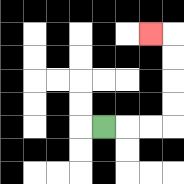{'start': '[4, 5]', 'end': '[6, 1]', 'path_directions': 'R,R,R,U,U,U,U,L', 'path_coordinates': '[[4, 5], [5, 5], [6, 5], [7, 5], [7, 4], [7, 3], [7, 2], [7, 1], [6, 1]]'}